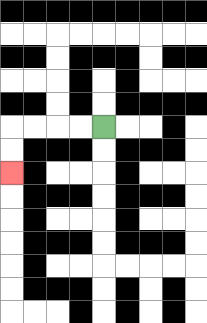{'start': '[4, 5]', 'end': '[0, 7]', 'path_directions': 'L,L,L,L,D,D', 'path_coordinates': '[[4, 5], [3, 5], [2, 5], [1, 5], [0, 5], [0, 6], [0, 7]]'}